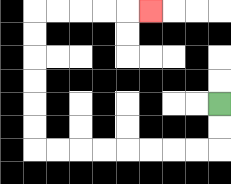{'start': '[9, 4]', 'end': '[6, 0]', 'path_directions': 'D,D,L,L,L,L,L,L,L,L,U,U,U,U,U,U,R,R,R,R,R', 'path_coordinates': '[[9, 4], [9, 5], [9, 6], [8, 6], [7, 6], [6, 6], [5, 6], [4, 6], [3, 6], [2, 6], [1, 6], [1, 5], [1, 4], [1, 3], [1, 2], [1, 1], [1, 0], [2, 0], [3, 0], [4, 0], [5, 0], [6, 0]]'}